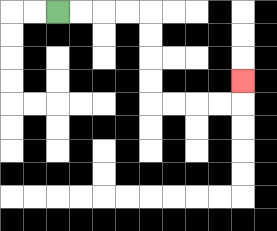{'start': '[2, 0]', 'end': '[10, 3]', 'path_directions': 'R,R,R,R,D,D,D,D,R,R,R,R,U', 'path_coordinates': '[[2, 0], [3, 0], [4, 0], [5, 0], [6, 0], [6, 1], [6, 2], [6, 3], [6, 4], [7, 4], [8, 4], [9, 4], [10, 4], [10, 3]]'}